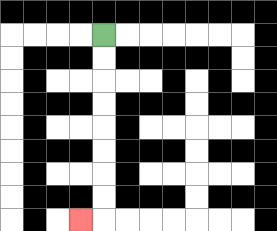{'start': '[4, 1]', 'end': '[3, 9]', 'path_directions': 'D,D,D,D,D,D,D,D,L', 'path_coordinates': '[[4, 1], [4, 2], [4, 3], [4, 4], [4, 5], [4, 6], [4, 7], [4, 8], [4, 9], [3, 9]]'}